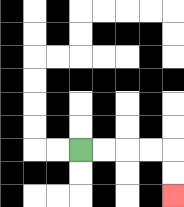{'start': '[3, 6]', 'end': '[7, 8]', 'path_directions': 'R,R,R,R,D,D', 'path_coordinates': '[[3, 6], [4, 6], [5, 6], [6, 6], [7, 6], [7, 7], [7, 8]]'}